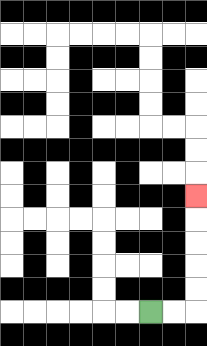{'start': '[6, 13]', 'end': '[8, 8]', 'path_directions': 'R,R,U,U,U,U,U', 'path_coordinates': '[[6, 13], [7, 13], [8, 13], [8, 12], [8, 11], [8, 10], [8, 9], [8, 8]]'}